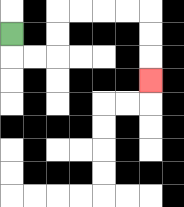{'start': '[0, 1]', 'end': '[6, 3]', 'path_directions': 'D,R,R,U,U,R,R,R,R,D,D,D', 'path_coordinates': '[[0, 1], [0, 2], [1, 2], [2, 2], [2, 1], [2, 0], [3, 0], [4, 0], [5, 0], [6, 0], [6, 1], [6, 2], [6, 3]]'}